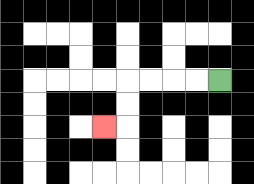{'start': '[9, 3]', 'end': '[4, 5]', 'path_directions': 'L,L,L,L,D,D,L', 'path_coordinates': '[[9, 3], [8, 3], [7, 3], [6, 3], [5, 3], [5, 4], [5, 5], [4, 5]]'}